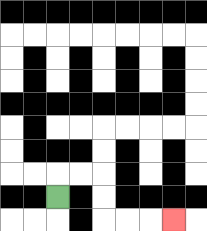{'start': '[2, 8]', 'end': '[7, 9]', 'path_directions': 'U,R,R,D,D,R,R,R', 'path_coordinates': '[[2, 8], [2, 7], [3, 7], [4, 7], [4, 8], [4, 9], [5, 9], [6, 9], [7, 9]]'}